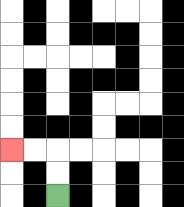{'start': '[2, 8]', 'end': '[0, 6]', 'path_directions': 'U,U,L,L', 'path_coordinates': '[[2, 8], [2, 7], [2, 6], [1, 6], [0, 6]]'}